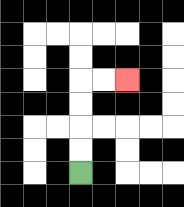{'start': '[3, 7]', 'end': '[5, 3]', 'path_directions': 'U,U,U,U,R,R', 'path_coordinates': '[[3, 7], [3, 6], [3, 5], [3, 4], [3, 3], [4, 3], [5, 3]]'}